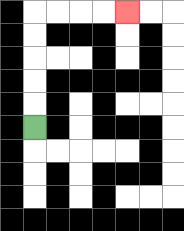{'start': '[1, 5]', 'end': '[5, 0]', 'path_directions': 'U,U,U,U,U,R,R,R,R', 'path_coordinates': '[[1, 5], [1, 4], [1, 3], [1, 2], [1, 1], [1, 0], [2, 0], [3, 0], [4, 0], [5, 0]]'}